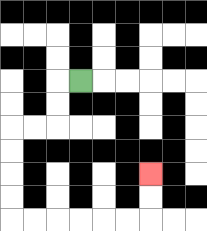{'start': '[3, 3]', 'end': '[6, 7]', 'path_directions': 'L,D,D,L,L,D,D,D,D,R,R,R,R,R,R,U,U', 'path_coordinates': '[[3, 3], [2, 3], [2, 4], [2, 5], [1, 5], [0, 5], [0, 6], [0, 7], [0, 8], [0, 9], [1, 9], [2, 9], [3, 9], [4, 9], [5, 9], [6, 9], [6, 8], [6, 7]]'}